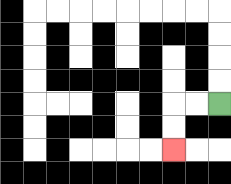{'start': '[9, 4]', 'end': '[7, 6]', 'path_directions': 'L,L,D,D', 'path_coordinates': '[[9, 4], [8, 4], [7, 4], [7, 5], [7, 6]]'}